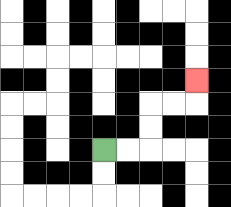{'start': '[4, 6]', 'end': '[8, 3]', 'path_directions': 'R,R,U,U,R,R,U', 'path_coordinates': '[[4, 6], [5, 6], [6, 6], [6, 5], [6, 4], [7, 4], [8, 4], [8, 3]]'}